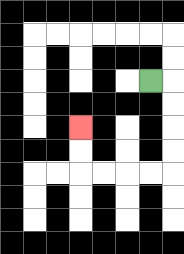{'start': '[6, 3]', 'end': '[3, 5]', 'path_directions': 'R,D,D,D,D,L,L,L,L,U,U', 'path_coordinates': '[[6, 3], [7, 3], [7, 4], [7, 5], [7, 6], [7, 7], [6, 7], [5, 7], [4, 7], [3, 7], [3, 6], [3, 5]]'}